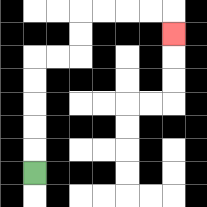{'start': '[1, 7]', 'end': '[7, 1]', 'path_directions': 'U,U,U,U,U,R,R,U,U,R,R,R,R,D', 'path_coordinates': '[[1, 7], [1, 6], [1, 5], [1, 4], [1, 3], [1, 2], [2, 2], [3, 2], [3, 1], [3, 0], [4, 0], [5, 0], [6, 0], [7, 0], [7, 1]]'}